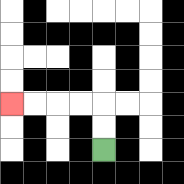{'start': '[4, 6]', 'end': '[0, 4]', 'path_directions': 'U,U,L,L,L,L', 'path_coordinates': '[[4, 6], [4, 5], [4, 4], [3, 4], [2, 4], [1, 4], [0, 4]]'}